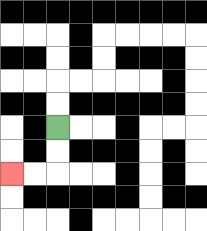{'start': '[2, 5]', 'end': '[0, 7]', 'path_directions': 'D,D,L,L', 'path_coordinates': '[[2, 5], [2, 6], [2, 7], [1, 7], [0, 7]]'}